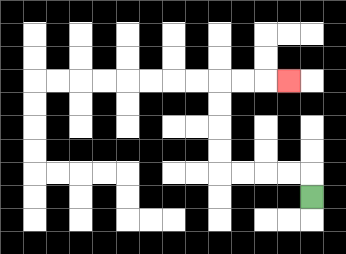{'start': '[13, 8]', 'end': '[12, 3]', 'path_directions': 'U,L,L,L,L,U,U,U,U,R,R,R', 'path_coordinates': '[[13, 8], [13, 7], [12, 7], [11, 7], [10, 7], [9, 7], [9, 6], [9, 5], [9, 4], [9, 3], [10, 3], [11, 3], [12, 3]]'}